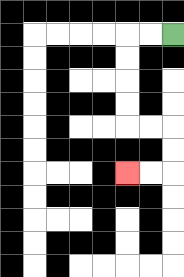{'start': '[7, 1]', 'end': '[5, 7]', 'path_directions': 'L,L,D,D,D,D,R,R,D,D,L,L', 'path_coordinates': '[[7, 1], [6, 1], [5, 1], [5, 2], [5, 3], [5, 4], [5, 5], [6, 5], [7, 5], [7, 6], [7, 7], [6, 7], [5, 7]]'}